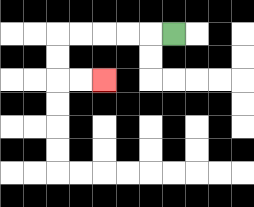{'start': '[7, 1]', 'end': '[4, 3]', 'path_directions': 'L,L,L,L,L,D,D,R,R', 'path_coordinates': '[[7, 1], [6, 1], [5, 1], [4, 1], [3, 1], [2, 1], [2, 2], [2, 3], [3, 3], [4, 3]]'}